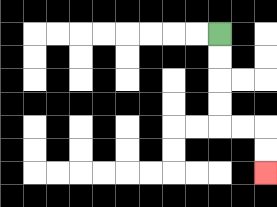{'start': '[9, 1]', 'end': '[11, 7]', 'path_directions': 'D,D,D,D,R,R,D,D', 'path_coordinates': '[[9, 1], [9, 2], [9, 3], [9, 4], [9, 5], [10, 5], [11, 5], [11, 6], [11, 7]]'}